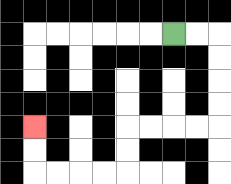{'start': '[7, 1]', 'end': '[1, 5]', 'path_directions': 'R,R,D,D,D,D,L,L,L,L,D,D,L,L,L,L,U,U', 'path_coordinates': '[[7, 1], [8, 1], [9, 1], [9, 2], [9, 3], [9, 4], [9, 5], [8, 5], [7, 5], [6, 5], [5, 5], [5, 6], [5, 7], [4, 7], [3, 7], [2, 7], [1, 7], [1, 6], [1, 5]]'}